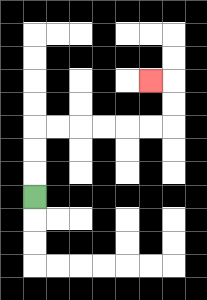{'start': '[1, 8]', 'end': '[6, 3]', 'path_directions': 'U,U,U,R,R,R,R,R,R,U,U,L', 'path_coordinates': '[[1, 8], [1, 7], [1, 6], [1, 5], [2, 5], [3, 5], [4, 5], [5, 5], [6, 5], [7, 5], [7, 4], [7, 3], [6, 3]]'}